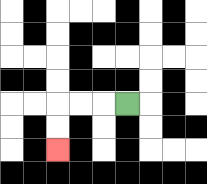{'start': '[5, 4]', 'end': '[2, 6]', 'path_directions': 'L,L,L,D,D', 'path_coordinates': '[[5, 4], [4, 4], [3, 4], [2, 4], [2, 5], [2, 6]]'}